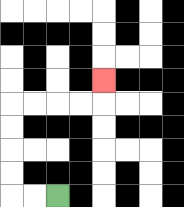{'start': '[2, 8]', 'end': '[4, 3]', 'path_directions': 'L,L,U,U,U,U,R,R,R,R,U', 'path_coordinates': '[[2, 8], [1, 8], [0, 8], [0, 7], [0, 6], [0, 5], [0, 4], [1, 4], [2, 4], [3, 4], [4, 4], [4, 3]]'}